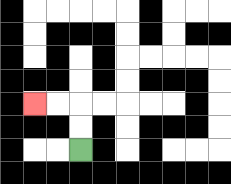{'start': '[3, 6]', 'end': '[1, 4]', 'path_directions': 'U,U,L,L', 'path_coordinates': '[[3, 6], [3, 5], [3, 4], [2, 4], [1, 4]]'}